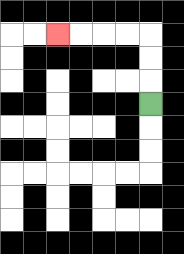{'start': '[6, 4]', 'end': '[2, 1]', 'path_directions': 'U,U,U,L,L,L,L', 'path_coordinates': '[[6, 4], [6, 3], [6, 2], [6, 1], [5, 1], [4, 1], [3, 1], [2, 1]]'}